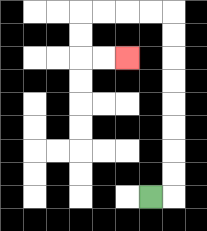{'start': '[6, 8]', 'end': '[5, 2]', 'path_directions': 'R,U,U,U,U,U,U,U,U,L,L,L,L,D,D,R,R', 'path_coordinates': '[[6, 8], [7, 8], [7, 7], [7, 6], [7, 5], [7, 4], [7, 3], [7, 2], [7, 1], [7, 0], [6, 0], [5, 0], [4, 0], [3, 0], [3, 1], [3, 2], [4, 2], [5, 2]]'}